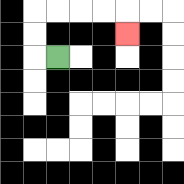{'start': '[2, 2]', 'end': '[5, 1]', 'path_directions': 'L,U,U,R,R,R,R,D', 'path_coordinates': '[[2, 2], [1, 2], [1, 1], [1, 0], [2, 0], [3, 0], [4, 0], [5, 0], [5, 1]]'}